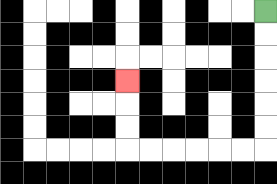{'start': '[11, 0]', 'end': '[5, 3]', 'path_directions': 'D,D,D,D,D,D,L,L,L,L,L,L,U,U,U', 'path_coordinates': '[[11, 0], [11, 1], [11, 2], [11, 3], [11, 4], [11, 5], [11, 6], [10, 6], [9, 6], [8, 6], [7, 6], [6, 6], [5, 6], [5, 5], [5, 4], [5, 3]]'}